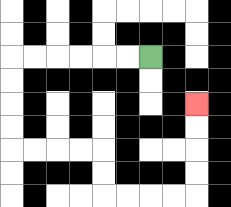{'start': '[6, 2]', 'end': '[8, 4]', 'path_directions': 'L,L,L,L,L,L,D,D,D,D,R,R,R,R,D,D,R,R,R,R,U,U,U,U', 'path_coordinates': '[[6, 2], [5, 2], [4, 2], [3, 2], [2, 2], [1, 2], [0, 2], [0, 3], [0, 4], [0, 5], [0, 6], [1, 6], [2, 6], [3, 6], [4, 6], [4, 7], [4, 8], [5, 8], [6, 8], [7, 8], [8, 8], [8, 7], [8, 6], [8, 5], [8, 4]]'}